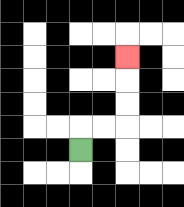{'start': '[3, 6]', 'end': '[5, 2]', 'path_directions': 'U,R,R,U,U,U', 'path_coordinates': '[[3, 6], [3, 5], [4, 5], [5, 5], [5, 4], [5, 3], [5, 2]]'}